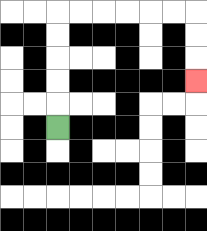{'start': '[2, 5]', 'end': '[8, 3]', 'path_directions': 'U,U,U,U,U,R,R,R,R,R,R,D,D,D', 'path_coordinates': '[[2, 5], [2, 4], [2, 3], [2, 2], [2, 1], [2, 0], [3, 0], [4, 0], [5, 0], [6, 0], [7, 0], [8, 0], [8, 1], [8, 2], [8, 3]]'}